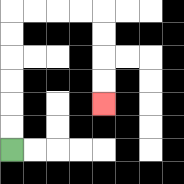{'start': '[0, 6]', 'end': '[4, 4]', 'path_directions': 'U,U,U,U,U,U,R,R,R,R,D,D,D,D', 'path_coordinates': '[[0, 6], [0, 5], [0, 4], [0, 3], [0, 2], [0, 1], [0, 0], [1, 0], [2, 0], [3, 0], [4, 0], [4, 1], [4, 2], [4, 3], [4, 4]]'}